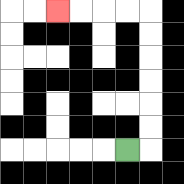{'start': '[5, 6]', 'end': '[2, 0]', 'path_directions': 'R,U,U,U,U,U,U,L,L,L,L', 'path_coordinates': '[[5, 6], [6, 6], [6, 5], [6, 4], [6, 3], [6, 2], [6, 1], [6, 0], [5, 0], [4, 0], [3, 0], [2, 0]]'}